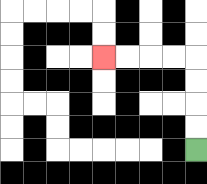{'start': '[8, 6]', 'end': '[4, 2]', 'path_directions': 'U,U,U,U,L,L,L,L', 'path_coordinates': '[[8, 6], [8, 5], [8, 4], [8, 3], [8, 2], [7, 2], [6, 2], [5, 2], [4, 2]]'}